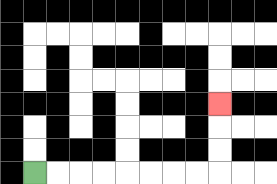{'start': '[1, 7]', 'end': '[9, 4]', 'path_directions': 'R,R,R,R,R,R,R,R,U,U,U', 'path_coordinates': '[[1, 7], [2, 7], [3, 7], [4, 7], [5, 7], [6, 7], [7, 7], [8, 7], [9, 7], [9, 6], [9, 5], [9, 4]]'}